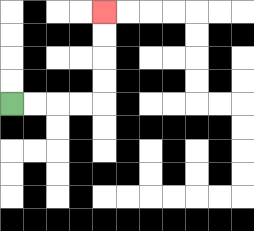{'start': '[0, 4]', 'end': '[4, 0]', 'path_directions': 'R,R,R,R,U,U,U,U', 'path_coordinates': '[[0, 4], [1, 4], [2, 4], [3, 4], [4, 4], [4, 3], [4, 2], [4, 1], [4, 0]]'}